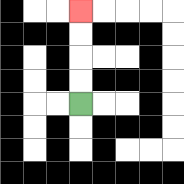{'start': '[3, 4]', 'end': '[3, 0]', 'path_directions': 'U,U,U,U', 'path_coordinates': '[[3, 4], [3, 3], [3, 2], [3, 1], [3, 0]]'}